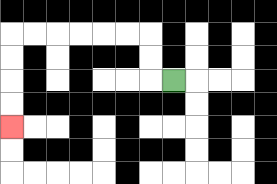{'start': '[7, 3]', 'end': '[0, 5]', 'path_directions': 'L,U,U,L,L,L,L,L,L,D,D,D,D', 'path_coordinates': '[[7, 3], [6, 3], [6, 2], [6, 1], [5, 1], [4, 1], [3, 1], [2, 1], [1, 1], [0, 1], [0, 2], [0, 3], [0, 4], [0, 5]]'}